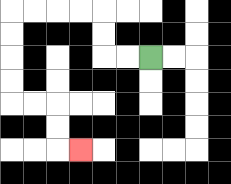{'start': '[6, 2]', 'end': '[3, 6]', 'path_directions': 'L,L,U,U,L,L,L,L,D,D,D,D,R,R,D,D,R', 'path_coordinates': '[[6, 2], [5, 2], [4, 2], [4, 1], [4, 0], [3, 0], [2, 0], [1, 0], [0, 0], [0, 1], [0, 2], [0, 3], [0, 4], [1, 4], [2, 4], [2, 5], [2, 6], [3, 6]]'}